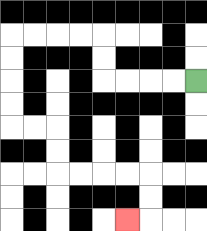{'start': '[8, 3]', 'end': '[5, 9]', 'path_directions': 'L,L,L,L,U,U,L,L,L,L,D,D,D,D,R,R,D,D,R,R,R,R,D,D,L', 'path_coordinates': '[[8, 3], [7, 3], [6, 3], [5, 3], [4, 3], [4, 2], [4, 1], [3, 1], [2, 1], [1, 1], [0, 1], [0, 2], [0, 3], [0, 4], [0, 5], [1, 5], [2, 5], [2, 6], [2, 7], [3, 7], [4, 7], [5, 7], [6, 7], [6, 8], [6, 9], [5, 9]]'}